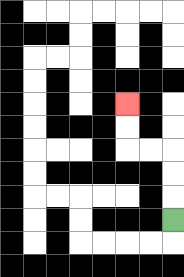{'start': '[7, 9]', 'end': '[5, 4]', 'path_directions': 'U,U,U,L,L,U,U', 'path_coordinates': '[[7, 9], [7, 8], [7, 7], [7, 6], [6, 6], [5, 6], [5, 5], [5, 4]]'}